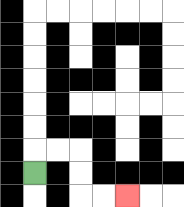{'start': '[1, 7]', 'end': '[5, 8]', 'path_directions': 'U,R,R,D,D,R,R', 'path_coordinates': '[[1, 7], [1, 6], [2, 6], [3, 6], [3, 7], [3, 8], [4, 8], [5, 8]]'}